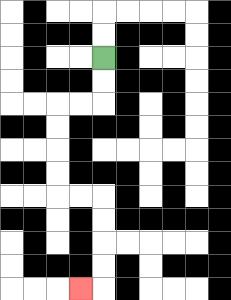{'start': '[4, 2]', 'end': '[3, 12]', 'path_directions': 'D,D,L,L,D,D,D,D,R,R,D,D,D,D,L', 'path_coordinates': '[[4, 2], [4, 3], [4, 4], [3, 4], [2, 4], [2, 5], [2, 6], [2, 7], [2, 8], [3, 8], [4, 8], [4, 9], [4, 10], [4, 11], [4, 12], [3, 12]]'}